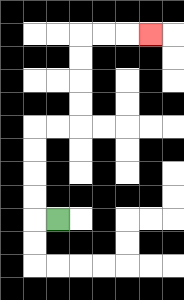{'start': '[2, 9]', 'end': '[6, 1]', 'path_directions': 'L,U,U,U,U,R,R,U,U,U,U,R,R,R', 'path_coordinates': '[[2, 9], [1, 9], [1, 8], [1, 7], [1, 6], [1, 5], [2, 5], [3, 5], [3, 4], [3, 3], [3, 2], [3, 1], [4, 1], [5, 1], [6, 1]]'}